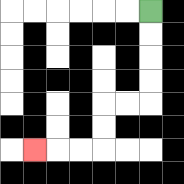{'start': '[6, 0]', 'end': '[1, 6]', 'path_directions': 'D,D,D,D,L,L,D,D,L,L,L', 'path_coordinates': '[[6, 0], [6, 1], [6, 2], [6, 3], [6, 4], [5, 4], [4, 4], [4, 5], [4, 6], [3, 6], [2, 6], [1, 6]]'}